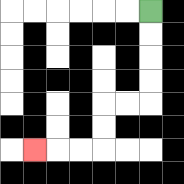{'start': '[6, 0]', 'end': '[1, 6]', 'path_directions': 'D,D,D,D,L,L,D,D,L,L,L', 'path_coordinates': '[[6, 0], [6, 1], [6, 2], [6, 3], [6, 4], [5, 4], [4, 4], [4, 5], [4, 6], [3, 6], [2, 6], [1, 6]]'}